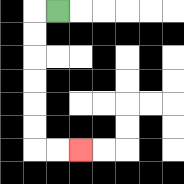{'start': '[2, 0]', 'end': '[3, 6]', 'path_directions': 'L,D,D,D,D,D,D,R,R', 'path_coordinates': '[[2, 0], [1, 0], [1, 1], [1, 2], [1, 3], [1, 4], [1, 5], [1, 6], [2, 6], [3, 6]]'}